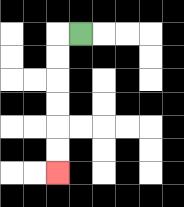{'start': '[3, 1]', 'end': '[2, 7]', 'path_directions': 'L,D,D,D,D,D,D', 'path_coordinates': '[[3, 1], [2, 1], [2, 2], [2, 3], [2, 4], [2, 5], [2, 6], [2, 7]]'}